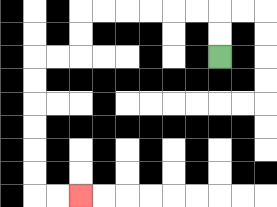{'start': '[9, 2]', 'end': '[3, 8]', 'path_directions': 'U,U,L,L,L,L,L,L,D,D,L,L,D,D,D,D,D,D,R,R', 'path_coordinates': '[[9, 2], [9, 1], [9, 0], [8, 0], [7, 0], [6, 0], [5, 0], [4, 0], [3, 0], [3, 1], [3, 2], [2, 2], [1, 2], [1, 3], [1, 4], [1, 5], [1, 6], [1, 7], [1, 8], [2, 8], [3, 8]]'}